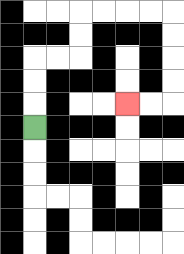{'start': '[1, 5]', 'end': '[5, 4]', 'path_directions': 'U,U,U,R,R,U,U,R,R,R,R,D,D,D,D,L,L', 'path_coordinates': '[[1, 5], [1, 4], [1, 3], [1, 2], [2, 2], [3, 2], [3, 1], [3, 0], [4, 0], [5, 0], [6, 0], [7, 0], [7, 1], [7, 2], [7, 3], [7, 4], [6, 4], [5, 4]]'}